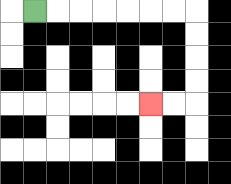{'start': '[1, 0]', 'end': '[6, 4]', 'path_directions': 'R,R,R,R,R,R,R,D,D,D,D,L,L', 'path_coordinates': '[[1, 0], [2, 0], [3, 0], [4, 0], [5, 0], [6, 0], [7, 0], [8, 0], [8, 1], [8, 2], [8, 3], [8, 4], [7, 4], [6, 4]]'}